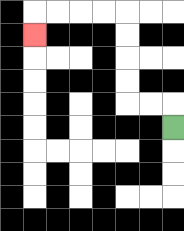{'start': '[7, 5]', 'end': '[1, 1]', 'path_directions': 'U,L,L,U,U,U,U,L,L,L,L,D', 'path_coordinates': '[[7, 5], [7, 4], [6, 4], [5, 4], [5, 3], [5, 2], [5, 1], [5, 0], [4, 0], [3, 0], [2, 0], [1, 0], [1, 1]]'}